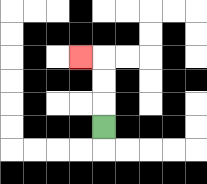{'start': '[4, 5]', 'end': '[3, 2]', 'path_directions': 'U,U,U,L', 'path_coordinates': '[[4, 5], [4, 4], [4, 3], [4, 2], [3, 2]]'}